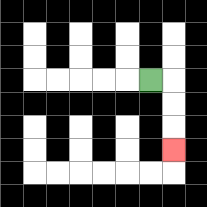{'start': '[6, 3]', 'end': '[7, 6]', 'path_directions': 'R,D,D,D', 'path_coordinates': '[[6, 3], [7, 3], [7, 4], [7, 5], [7, 6]]'}